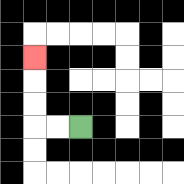{'start': '[3, 5]', 'end': '[1, 2]', 'path_directions': 'L,L,U,U,U', 'path_coordinates': '[[3, 5], [2, 5], [1, 5], [1, 4], [1, 3], [1, 2]]'}